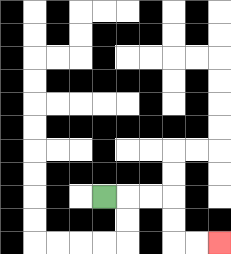{'start': '[4, 8]', 'end': '[9, 10]', 'path_directions': 'R,R,R,D,D,R,R', 'path_coordinates': '[[4, 8], [5, 8], [6, 8], [7, 8], [7, 9], [7, 10], [8, 10], [9, 10]]'}